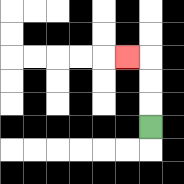{'start': '[6, 5]', 'end': '[5, 2]', 'path_directions': 'U,U,U,L', 'path_coordinates': '[[6, 5], [6, 4], [6, 3], [6, 2], [5, 2]]'}